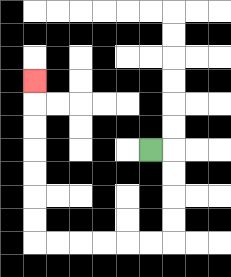{'start': '[6, 6]', 'end': '[1, 3]', 'path_directions': 'R,D,D,D,D,L,L,L,L,L,L,U,U,U,U,U,U,U', 'path_coordinates': '[[6, 6], [7, 6], [7, 7], [7, 8], [7, 9], [7, 10], [6, 10], [5, 10], [4, 10], [3, 10], [2, 10], [1, 10], [1, 9], [1, 8], [1, 7], [1, 6], [1, 5], [1, 4], [1, 3]]'}